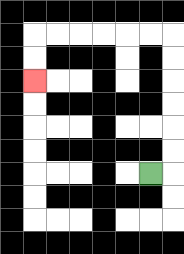{'start': '[6, 7]', 'end': '[1, 3]', 'path_directions': 'R,U,U,U,U,U,U,L,L,L,L,L,L,D,D', 'path_coordinates': '[[6, 7], [7, 7], [7, 6], [7, 5], [7, 4], [7, 3], [7, 2], [7, 1], [6, 1], [5, 1], [4, 1], [3, 1], [2, 1], [1, 1], [1, 2], [1, 3]]'}